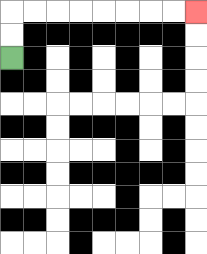{'start': '[0, 2]', 'end': '[8, 0]', 'path_directions': 'U,U,R,R,R,R,R,R,R,R', 'path_coordinates': '[[0, 2], [0, 1], [0, 0], [1, 0], [2, 0], [3, 0], [4, 0], [5, 0], [6, 0], [7, 0], [8, 0]]'}